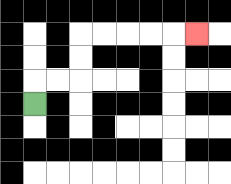{'start': '[1, 4]', 'end': '[8, 1]', 'path_directions': 'U,R,R,U,U,R,R,R,R,R', 'path_coordinates': '[[1, 4], [1, 3], [2, 3], [3, 3], [3, 2], [3, 1], [4, 1], [5, 1], [6, 1], [7, 1], [8, 1]]'}